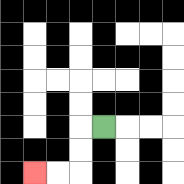{'start': '[4, 5]', 'end': '[1, 7]', 'path_directions': 'L,D,D,L,L', 'path_coordinates': '[[4, 5], [3, 5], [3, 6], [3, 7], [2, 7], [1, 7]]'}